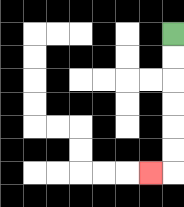{'start': '[7, 1]', 'end': '[6, 7]', 'path_directions': 'D,D,D,D,D,D,L', 'path_coordinates': '[[7, 1], [7, 2], [7, 3], [7, 4], [7, 5], [7, 6], [7, 7], [6, 7]]'}